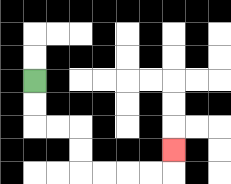{'start': '[1, 3]', 'end': '[7, 6]', 'path_directions': 'D,D,R,R,D,D,R,R,R,R,U', 'path_coordinates': '[[1, 3], [1, 4], [1, 5], [2, 5], [3, 5], [3, 6], [3, 7], [4, 7], [5, 7], [6, 7], [7, 7], [7, 6]]'}